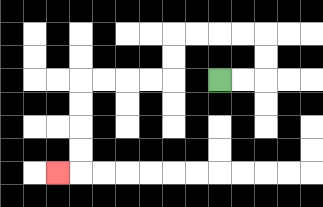{'start': '[9, 3]', 'end': '[2, 7]', 'path_directions': 'R,R,U,U,L,L,L,L,D,D,L,L,L,L,D,D,D,D,L', 'path_coordinates': '[[9, 3], [10, 3], [11, 3], [11, 2], [11, 1], [10, 1], [9, 1], [8, 1], [7, 1], [7, 2], [7, 3], [6, 3], [5, 3], [4, 3], [3, 3], [3, 4], [3, 5], [3, 6], [3, 7], [2, 7]]'}